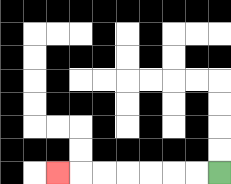{'start': '[9, 7]', 'end': '[2, 7]', 'path_directions': 'L,L,L,L,L,L,L', 'path_coordinates': '[[9, 7], [8, 7], [7, 7], [6, 7], [5, 7], [4, 7], [3, 7], [2, 7]]'}